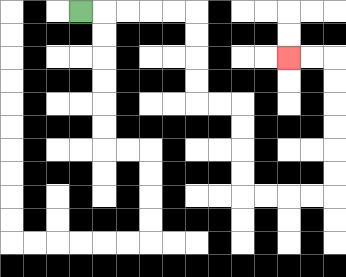{'start': '[3, 0]', 'end': '[12, 2]', 'path_directions': 'R,R,R,R,R,D,D,D,D,R,R,D,D,D,D,R,R,R,R,U,U,U,U,U,U,L,L', 'path_coordinates': '[[3, 0], [4, 0], [5, 0], [6, 0], [7, 0], [8, 0], [8, 1], [8, 2], [8, 3], [8, 4], [9, 4], [10, 4], [10, 5], [10, 6], [10, 7], [10, 8], [11, 8], [12, 8], [13, 8], [14, 8], [14, 7], [14, 6], [14, 5], [14, 4], [14, 3], [14, 2], [13, 2], [12, 2]]'}